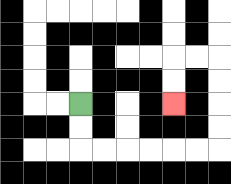{'start': '[3, 4]', 'end': '[7, 4]', 'path_directions': 'D,D,R,R,R,R,R,R,U,U,U,U,L,L,D,D', 'path_coordinates': '[[3, 4], [3, 5], [3, 6], [4, 6], [5, 6], [6, 6], [7, 6], [8, 6], [9, 6], [9, 5], [9, 4], [9, 3], [9, 2], [8, 2], [7, 2], [7, 3], [7, 4]]'}